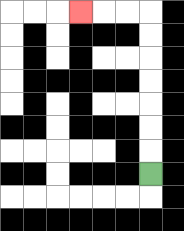{'start': '[6, 7]', 'end': '[3, 0]', 'path_directions': 'U,U,U,U,U,U,U,L,L,L', 'path_coordinates': '[[6, 7], [6, 6], [6, 5], [6, 4], [6, 3], [6, 2], [6, 1], [6, 0], [5, 0], [4, 0], [3, 0]]'}